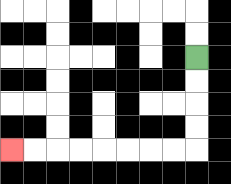{'start': '[8, 2]', 'end': '[0, 6]', 'path_directions': 'D,D,D,D,L,L,L,L,L,L,L,L', 'path_coordinates': '[[8, 2], [8, 3], [8, 4], [8, 5], [8, 6], [7, 6], [6, 6], [5, 6], [4, 6], [3, 6], [2, 6], [1, 6], [0, 6]]'}